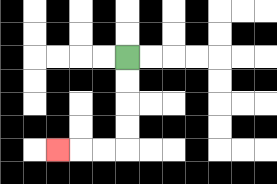{'start': '[5, 2]', 'end': '[2, 6]', 'path_directions': 'D,D,D,D,L,L,L', 'path_coordinates': '[[5, 2], [5, 3], [5, 4], [5, 5], [5, 6], [4, 6], [3, 6], [2, 6]]'}